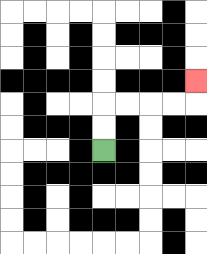{'start': '[4, 6]', 'end': '[8, 3]', 'path_directions': 'U,U,R,R,R,R,U', 'path_coordinates': '[[4, 6], [4, 5], [4, 4], [5, 4], [6, 4], [7, 4], [8, 4], [8, 3]]'}